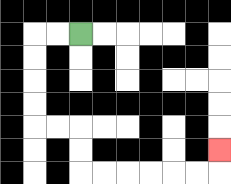{'start': '[3, 1]', 'end': '[9, 6]', 'path_directions': 'L,L,D,D,D,D,R,R,D,D,R,R,R,R,R,R,U', 'path_coordinates': '[[3, 1], [2, 1], [1, 1], [1, 2], [1, 3], [1, 4], [1, 5], [2, 5], [3, 5], [3, 6], [3, 7], [4, 7], [5, 7], [6, 7], [7, 7], [8, 7], [9, 7], [9, 6]]'}